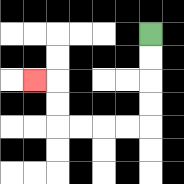{'start': '[6, 1]', 'end': '[1, 3]', 'path_directions': 'D,D,D,D,L,L,L,L,U,U,L', 'path_coordinates': '[[6, 1], [6, 2], [6, 3], [6, 4], [6, 5], [5, 5], [4, 5], [3, 5], [2, 5], [2, 4], [2, 3], [1, 3]]'}